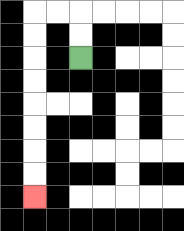{'start': '[3, 2]', 'end': '[1, 8]', 'path_directions': 'U,U,L,L,D,D,D,D,D,D,D,D', 'path_coordinates': '[[3, 2], [3, 1], [3, 0], [2, 0], [1, 0], [1, 1], [1, 2], [1, 3], [1, 4], [1, 5], [1, 6], [1, 7], [1, 8]]'}